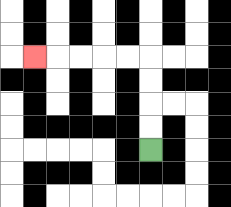{'start': '[6, 6]', 'end': '[1, 2]', 'path_directions': 'U,U,U,U,L,L,L,L,L', 'path_coordinates': '[[6, 6], [6, 5], [6, 4], [6, 3], [6, 2], [5, 2], [4, 2], [3, 2], [2, 2], [1, 2]]'}